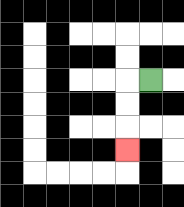{'start': '[6, 3]', 'end': '[5, 6]', 'path_directions': 'L,D,D,D', 'path_coordinates': '[[6, 3], [5, 3], [5, 4], [5, 5], [5, 6]]'}